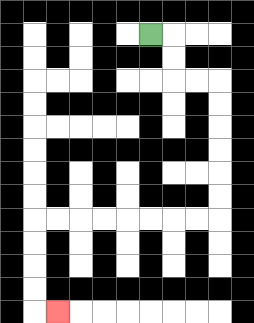{'start': '[6, 1]', 'end': '[2, 13]', 'path_directions': 'R,D,D,R,R,D,D,D,D,D,D,L,L,L,L,L,L,L,L,D,D,D,D,R', 'path_coordinates': '[[6, 1], [7, 1], [7, 2], [7, 3], [8, 3], [9, 3], [9, 4], [9, 5], [9, 6], [9, 7], [9, 8], [9, 9], [8, 9], [7, 9], [6, 9], [5, 9], [4, 9], [3, 9], [2, 9], [1, 9], [1, 10], [1, 11], [1, 12], [1, 13], [2, 13]]'}